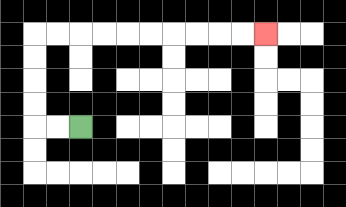{'start': '[3, 5]', 'end': '[11, 1]', 'path_directions': 'L,L,U,U,U,U,R,R,R,R,R,R,R,R,R,R', 'path_coordinates': '[[3, 5], [2, 5], [1, 5], [1, 4], [1, 3], [1, 2], [1, 1], [2, 1], [3, 1], [4, 1], [5, 1], [6, 1], [7, 1], [8, 1], [9, 1], [10, 1], [11, 1]]'}